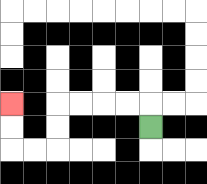{'start': '[6, 5]', 'end': '[0, 4]', 'path_directions': 'U,L,L,L,L,D,D,L,L,U,U', 'path_coordinates': '[[6, 5], [6, 4], [5, 4], [4, 4], [3, 4], [2, 4], [2, 5], [2, 6], [1, 6], [0, 6], [0, 5], [0, 4]]'}